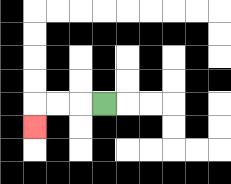{'start': '[4, 4]', 'end': '[1, 5]', 'path_directions': 'L,L,L,D', 'path_coordinates': '[[4, 4], [3, 4], [2, 4], [1, 4], [1, 5]]'}